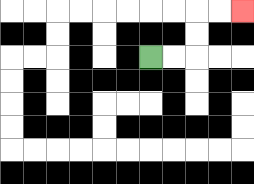{'start': '[6, 2]', 'end': '[10, 0]', 'path_directions': 'R,R,U,U,R,R', 'path_coordinates': '[[6, 2], [7, 2], [8, 2], [8, 1], [8, 0], [9, 0], [10, 0]]'}